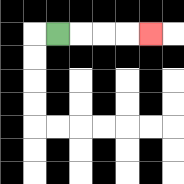{'start': '[2, 1]', 'end': '[6, 1]', 'path_directions': 'R,R,R,R', 'path_coordinates': '[[2, 1], [3, 1], [4, 1], [5, 1], [6, 1]]'}